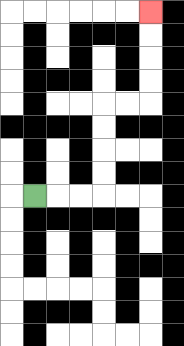{'start': '[1, 8]', 'end': '[6, 0]', 'path_directions': 'R,R,R,U,U,U,U,R,R,U,U,U,U', 'path_coordinates': '[[1, 8], [2, 8], [3, 8], [4, 8], [4, 7], [4, 6], [4, 5], [4, 4], [5, 4], [6, 4], [6, 3], [6, 2], [6, 1], [6, 0]]'}